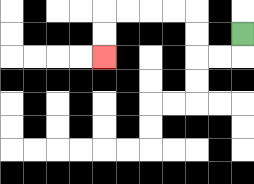{'start': '[10, 1]', 'end': '[4, 2]', 'path_directions': 'D,L,L,U,U,L,L,L,L,D,D', 'path_coordinates': '[[10, 1], [10, 2], [9, 2], [8, 2], [8, 1], [8, 0], [7, 0], [6, 0], [5, 0], [4, 0], [4, 1], [4, 2]]'}